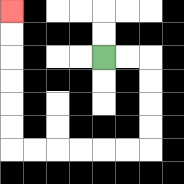{'start': '[4, 2]', 'end': '[0, 0]', 'path_directions': 'R,R,D,D,D,D,L,L,L,L,L,L,U,U,U,U,U,U', 'path_coordinates': '[[4, 2], [5, 2], [6, 2], [6, 3], [6, 4], [6, 5], [6, 6], [5, 6], [4, 6], [3, 6], [2, 6], [1, 6], [0, 6], [0, 5], [0, 4], [0, 3], [0, 2], [0, 1], [0, 0]]'}